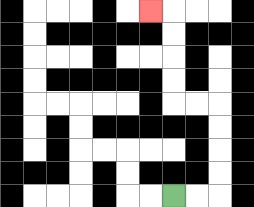{'start': '[7, 8]', 'end': '[6, 0]', 'path_directions': 'R,R,U,U,U,U,L,L,U,U,U,U,L', 'path_coordinates': '[[7, 8], [8, 8], [9, 8], [9, 7], [9, 6], [9, 5], [9, 4], [8, 4], [7, 4], [7, 3], [7, 2], [7, 1], [7, 0], [6, 0]]'}